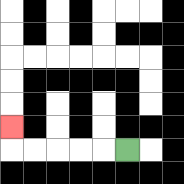{'start': '[5, 6]', 'end': '[0, 5]', 'path_directions': 'L,L,L,L,L,U', 'path_coordinates': '[[5, 6], [4, 6], [3, 6], [2, 6], [1, 6], [0, 6], [0, 5]]'}